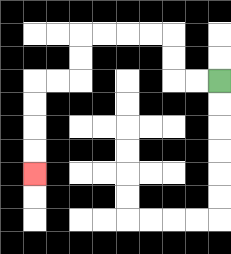{'start': '[9, 3]', 'end': '[1, 7]', 'path_directions': 'L,L,U,U,L,L,L,L,D,D,L,L,D,D,D,D', 'path_coordinates': '[[9, 3], [8, 3], [7, 3], [7, 2], [7, 1], [6, 1], [5, 1], [4, 1], [3, 1], [3, 2], [3, 3], [2, 3], [1, 3], [1, 4], [1, 5], [1, 6], [1, 7]]'}